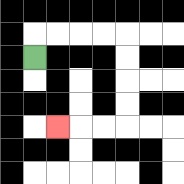{'start': '[1, 2]', 'end': '[2, 5]', 'path_directions': 'U,R,R,R,R,D,D,D,D,L,L,L', 'path_coordinates': '[[1, 2], [1, 1], [2, 1], [3, 1], [4, 1], [5, 1], [5, 2], [5, 3], [5, 4], [5, 5], [4, 5], [3, 5], [2, 5]]'}